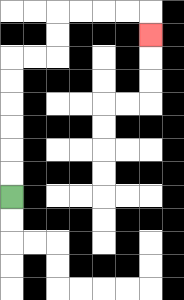{'start': '[0, 8]', 'end': '[6, 1]', 'path_directions': 'U,U,U,U,U,U,R,R,U,U,R,R,R,R,D', 'path_coordinates': '[[0, 8], [0, 7], [0, 6], [0, 5], [0, 4], [0, 3], [0, 2], [1, 2], [2, 2], [2, 1], [2, 0], [3, 0], [4, 0], [5, 0], [6, 0], [6, 1]]'}